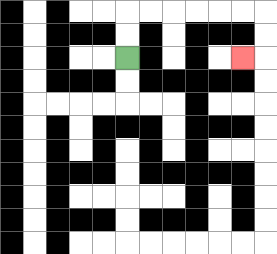{'start': '[5, 2]', 'end': '[10, 2]', 'path_directions': 'U,U,R,R,R,R,R,R,D,D,L', 'path_coordinates': '[[5, 2], [5, 1], [5, 0], [6, 0], [7, 0], [8, 0], [9, 0], [10, 0], [11, 0], [11, 1], [11, 2], [10, 2]]'}